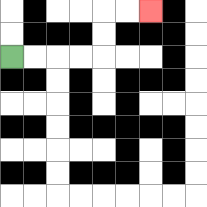{'start': '[0, 2]', 'end': '[6, 0]', 'path_directions': 'R,R,R,R,U,U,R,R', 'path_coordinates': '[[0, 2], [1, 2], [2, 2], [3, 2], [4, 2], [4, 1], [4, 0], [5, 0], [6, 0]]'}